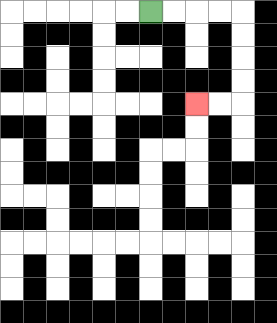{'start': '[6, 0]', 'end': '[8, 4]', 'path_directions': 'R,R,R,R,D,D,D,D,L,L', 'path_coordinates': '[[6, 0], [7, 0], [8, 0], [9, 0], [10, 0], [10, 1], [10, 2], [10, 3], [10, 4], [9, 4], [8, 4]]'}